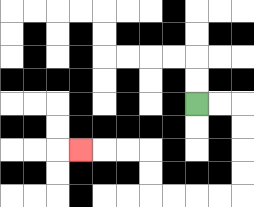{'start': '[8, 4]', 'end': '[3, 6]', 'path_directions': 'R,R,D,D,D,D,L,L,L,L,U,U,L,L,L', 'path_coordinates': '[[8, 4], [9, 4], [10, 4], [10, 5], [10, 6], [10, 7], [10, 8], [9, 8], [8, 8], [7, 8], [6, 8], [6, 7], [6, 6], [5, 6], [4, 6], [3, 6]]'}